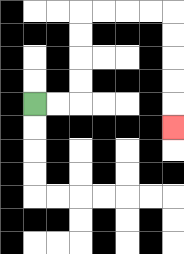{'start': '[1, 4]', 'end': '[7, 5]', 'path_directions': 'R,R,U,U,U,U,R,R,R,R,D,D,D,D,D', 'path_coordinates': '[[1, 4], [2, 4], [3, 4], [3, 3], [3, 2], [3, 1], [3, 0], [4, 0], [5, 0], [6, 0], [7, 0], [7, 1], [7, 2], [7, 3], [7, 4], [7, 5]]'}